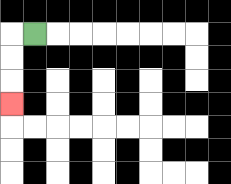{'start': '[1, 1]', 'end': '[0, 4]', 'path_directions': 'L,D,D,D', 'path_coordinates': '[[1, 1], [0, 1], [0, 2], [0, 3], [0, 4]]'}